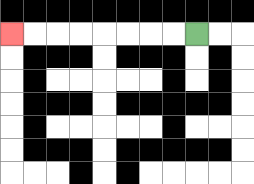{'start': '[8, 1]', 'end': '[0, 1]', 'path_directions': 'L,L,L,L,L,L,L,L', 'path_coordinates': '[[8, 1], [7, 1], [6, 1], [5, 1], [4, 1], [3, 1], [2, 1], [1, 1], [0, 1]]'}